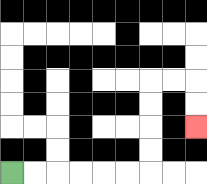{'start': '[0, 7]', 'end': '[8, 5]', 'path_directions': 'R,R,R,R,R,R,U,U,U,U,R,R,D,D', 'path_coordinates': '[[0, 7], [1, 7], [2, 7], [3, 7], [4, 7], [5, 7], [6, 7], [6, 6], [6, 5], [6, 4], [6, 3], [7, 3], [8, 3], [8, 4], [8, 5]]'}